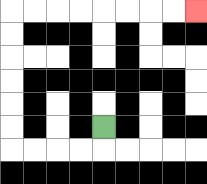{'start': '[4, 5]', 'end': '[8, 0]', 'path_directions': 'D,L,L,L,L,U,U,U,U,U,U,R,R,R,R,R,R,R,R', 'path_coordinates': '[[4, 5], [4, 6], [3, 6], [2, 6], [1, 6], [0, 6], [0, 5], [0, 4], [0, 3], [0, 2], [0, 1], [0, 0], [1, 0], [2, 0], [3, 0], [4, 0], [5, 0], [6, 0], [7, 0], [8, 0]]'}